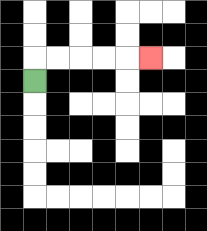{'start': '[1, 3]', 'end': '[6, 2]', 'path_directions': 'U,R,R,R,R,R', 'path_coordinates': '[[1, 3], [1, 2], [2, 2], [3, 2], [4, 2], [5, 2], [6, 2]]'}